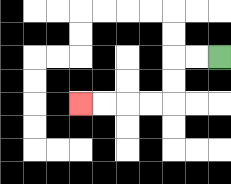{'start': '[9, 2]', 'end': '[3, 4]', 'path_directions': 'L,L,D,D,L,L,L,L', 'path_coordinates': '[[9, 2], [8, 2], [7, 2], [7, 3], [7, 4], [6, 4], [5, 4], [4, 4], [3, 4]]'}